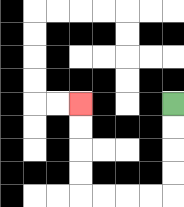{'start': '[7, 4]', 'end': '[3, 4]', 'path_directions': 'D,D,D,D,L,L,L,L,U,U,U,U', 'path_coordinates': '[[7, 4], [7, 5], [7, 6], [7, 7], [7, 8], [6, 8], [5, 8], [4, 8], [3, 8], [3, 7], [3, 6], [3, 5], [3, 4]]'}